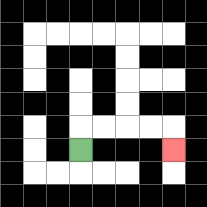{'start': '[3, 6]', 'end': '[7, 6]', 'path_directions': 'U,R,R,R,R,D', 'path_coordinates': '[[3, 6], [3, 5], [4, 5], [5, 5], [6, 5], [7, 5], [7, 6]]'}